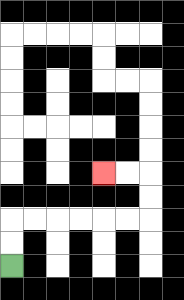{'start': '[0, 11]', 'end': '[4, 7]', 'path_directions': 'U,U,R,R,R,R,R,R,U,U,L,L', 'path_coordinates': '[[0, 11], [0, 10], [0, 9], [1, 9], [2, 9], [3, 9], [4, 9], [5, 9], [6, 9], [6, 8], [6, 7], [5, 7], [4, 7]]'}